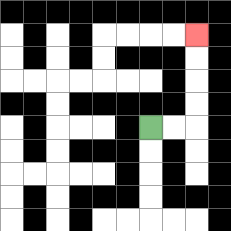{'start': '[6, 5]', 'end': '[8, 1]', 'path_directions': 'R,R,U,U,U,U', 'path_coordinates': '[[6, 5], [7, 5], [8, 5], [8, 4], [8, 3], [8, 2], [8, 1]]'}